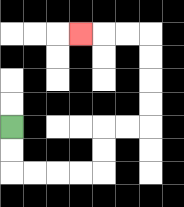{'start': '[0, 5]', 'end': '[3, 1]', 'path_directions': 'D,D,R,R,R,R,U,U,R,R,U,U,U,U,L,L,L', 'path_coordinates': '[[0, 5], [0, 6], [0, 7], [1, 7], [2, 7], [3, 7], [4, 7], [4, 6], [4, 5], [5, 5], [6, 5], [6, 4], [6, 3], [6, 2], [6, 1], [5, 1], [4, 1], [3, 1]]'}